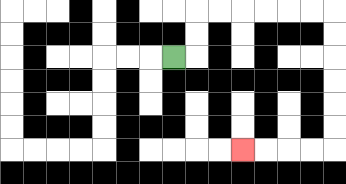{'start': '[7, 2]', 'end': '[10, 6]', 'path_directions': 'R,U,U,R,R,R,R,R,R,D,D,D,D,D,D,L,L,L,L', 'path_coordinates': '[[7, 2], [8, 2], [8, 1], [8, 0], [9, 0], [10, 0], [11, 0], [12, 0], [13, 0], [14, 0], [14, 1], [14, 2], [14, 3], [14, 4], [14, 5], [14, 6], [13, 6], [12, 6], [11, 6], [10, 6]]'}